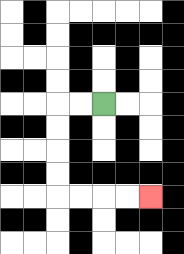{'start': '[4, 4]', 'end': '[6, 8]', 'path_directions': 'L,L,D,D,D,D,R,R,R,R', 'path_coordinates': '[[4, 4], [3, 4], [2, 4], [2, 5], [2, 6], [2, 7], [2, 8], [3, 8], [4, 8], [5, 8], [6, 8]]'}